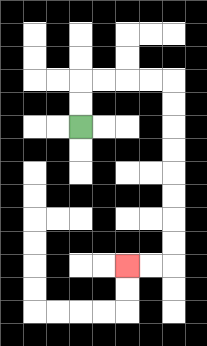{'start': '[3, 5]', 'end': '[5, 11]', 'path_directions': 'U,U,R,R,R,R,D,D,D,D,D,D,D,D,L,L', 'path_coordinates': '[[3, 5], [3, 4], [3, 3], [4, 3], [5, 3], [6, 3], [7, 3], [7, 4], [7, 5], [7, 6], [7, 7], [7, 8], [7, 9], [7, 10], [7, 11], [6, 11], [5, 11]]'}